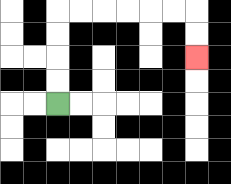{'start': '[2, 4]', 'end': '[8, 2]', 'path_directions': 'U,U,U,U,R,R,R,R,R,R,D,D', 'path_coordinates': '[[2, 4], [2, 3], [2, 2], [2, 1], [2, 0], [3, 0], [4, 0], [5, 0], [6, 0], [7, 0], [8, 0], [8, 1], [8, 2]]'}